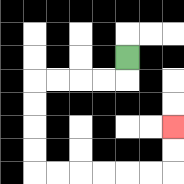{'start': '[5, 2]', 'end': '[7, 5]', 'path_directions': 'D,L,L,L,L,D,D,D,D,R,R,R,R,R,R,U,U', 'path_coordinates': '[[5, 2], [5, 3], [4, 3], [3, 3], [2, 3], [1, 3], [1, 4], [1, 5], [1, 6], [1, 7], [2, 7], [3, 7], [4, 7], [5, 7], [6, 7], [7, 7], [7, 6], [7, 5]]'}